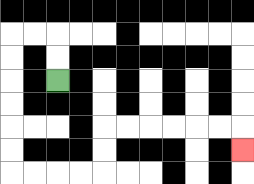{'start': '[2, 3]', 'end': '[10, 6]', 'path_directions': 'U,U,L,L,D,D,D,D,D,D,R,R,R,R,U,U,R,R,R,R,R,R,D', 'path_coordinates': '[[2, 3], [2, 2], [2, 1], [1, 1], [0, 1], [0, 2], [0, 3], [0, 4], [0, 5], [0, 6], [0, 7], [1, 7], [2, 7], [3, 7], [4, 7], [4, 6], [4, 5], [5, 5], [6, 5], [7, 5], [8, 5], [9, 5], [10, 5], [10, 6]]'}